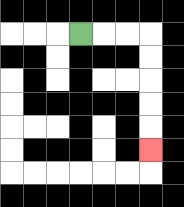{'start': '[3, 1]', 'end': '[6, 6]', 'path_directions': 'R,R,R,D,D,D,D,D', 'path_coordinates': '[[3, 1], [4, 1], [5, 1], [6, 1], [6, 2], [6, 3], [6, 4], [6, 5], [6, 6]]'}